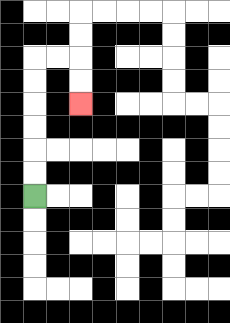{'start': '[1, 8]', 'end': '[3, 4]', 'path_directions': 'U,U,U,U,U,U,R,R,D,D', 'path_coordinates': '[[1, 8], [1, 7], [1, 6], [1, 5], [1, 4], [1, 3], [1, 2], [2, 2], [3, 2], [3, 3], [3, 4]]'}